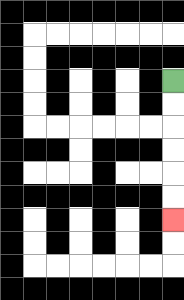{'start': '[7, 3]', 'end': '[7, 9]', 'path_directions': 'D,D,D,D,D,D', 'path_coordinates': '[[7, 3], [7, 4], [7, 5], [7, 6], [7, 7], [7, 8], [7, 9]]'}